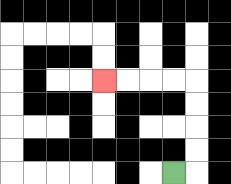{'start': '[7, 7]', 'end': '[4, 3]', 'path_directions': 'R,U,U,U,U,L,L,L,L', 'path_coordinates': '[[7, 7], [8, 7], [8, 6], [8, 5], [8, 4], [8, 3], [7, 3], [6, 3], [5, 3], [4, 3]]'}